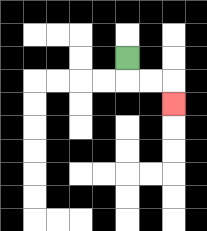{'start': '[5, 2]', 'end': '[7, 4]', 'path_directions': 'D,R,R,D', 'path_coordinates': '[[5, 2], [5, 3], [6, 3], [7, 3], [7, 4]]'}